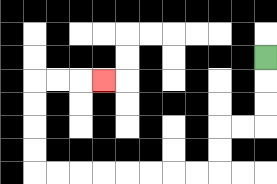{'start': '[11, 2]', 'end': '[4, 3]', 'path_directions': 'D,D,D,L,L,D,D,L,L,L,L,L,L,L,L,U,U,U,U,R,R,R', 'path_coordinates': '[[11, 2], [11, 3], [11, 4], [11, 5], [10, 5], [9, 5], [9, 6], [9, 7], [8, 7], [7, 7], [6, 7], [5, 7], [4, 7], [3, 7], [2, 7], [1, 7], [1, 6], [1, 5], [1, 4], [1, 3], [2, 3], [3, 3], [4, 3]]'}